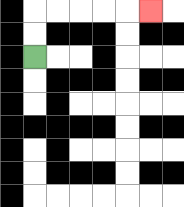{'start': '[1, 2]', 'end': '[6, 0]', 'path_directions': 'U,U,R,R,R,R,R', 'path_coordinates': '[[1, 2], [1, 1], [1, 0], [2, 0], [3, 0], [4, 0], [5, 0], [6, 0]]'}